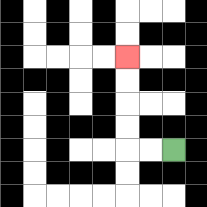{'start': '[7, 6]', 'end': '[5, 2]', 'path_directions': 'L,L,U,U,U,U', 'path_coordinates': '[[7, 6], [6, 6], [5, 6], [5, 5], [5, 4], [5, 3], [5, 2]]'}